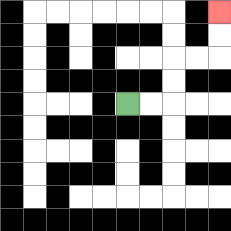{'start': '[5, 4]', 'end': '[9, 0]', 'path_directions': 'R,R,U,U,R,R,U,U', 'path_coordinates': '[[5, 4], [6, 4], [7, 4], [7, 3], [7, 2], [8, 2], [9, 2], [9, 1], [9, 0]]'}